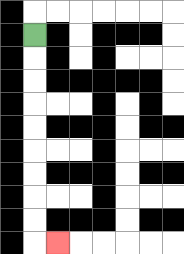{'start': '[1, 1]', 'end': '[2, 10]', 'path_directions': 'D,D,D,D,D,D,D,D,D,R', 'path_coordinates': '[[1, 1], [1, 2], [1, 3], [1, 4], [1, 5], [1, 6], [1, 7], [1, 8], [1, 9], [1, 10], [2, 10]]'}